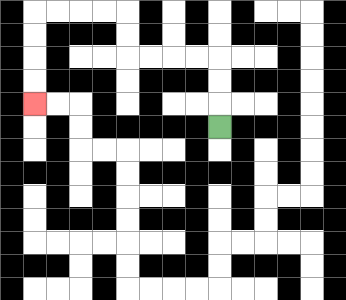{'start': '[9, 5]', 'end': '[1, 4]', 'path_directions': 'U,U,U,L,L,L,L,U,U,L,L,L,L,D,D,D,D', 'path_coordinates': '[[9, 5], [9, 4], [9, 3], [9, 2], [8, 2], [7, 2], [6, 2], [5, 2], [5, 1], [5, 0], [4, 0], [3, 0], [2, 0], [1, 0], [1, 1], [1, 2], [1, 3], [1, 4]]'}